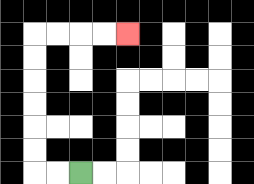{'start': '[3, 7]', 'end': '[5, 1]', 'path_directions': 'L,L,U,U,U,U,U,U,R,R,R,R', 'path_coordinates': '[[3, 7], [2, 7], [1, 7], [1, 6], [1, 5], [1, 4], [1, 3], [1, 2], [1, 1], [2, 1], [3, 1], [4, 1], [5, 1]]'}